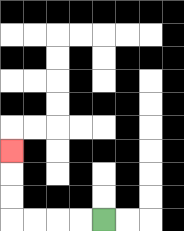{'start': '[4, 9]', 'end': '[0, 6]', 'path_directions': 'L,L,L,L,U,U,U', 'path_coordinates': '[[4, 9], [3, 9], [2, 9], [1, 9], [0, 9], [0, 8], [0, 7], [0, 6]]'}